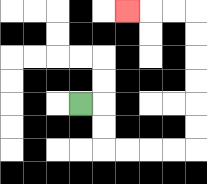{'start': '[3, 4]', 'end': '[5, 0]', 'path_directions': 'R,D,D,R,R,R,R,U,U,U,U,U,U,L,L,L', 'path_coordinates': '[[3, 4], [4, 4], [4, 5], [4, 6], [5, 6], [6, 6], [7, 6], [8, 6], [8, 5], [8, 4], [8, 3], [8, 2], [8, 1], [8, 0], [7, 0], [6, 0], [5, 0]]'}